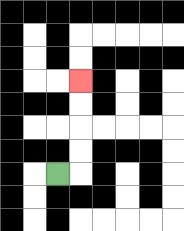{'start': '[2, 7]', 'end': '[3, 3]', 'path_directions': 'R,U,U,U,U', 'path_coordinates': '[[2, 7], [3, 7], [3, 6], [3, 5], [3, 4], [3, 3]]'}